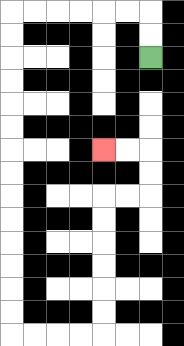{'start': '[6, 2]', 'end': '[4, 6]', 'path_directions': 'U,U,L,L,L,L,L,L,D,D,D,D,D,D,D,D,D,D,D,D,D,D,R,R,R,R,U,U,U,U,U,U,R,R,U,U,L,L', 'path_coordinates': '[[6, 2], [6, 1], [6, 0], [5, 0], [4, 0], [3, 0], [2, 0], [1, 0], [0, 0], [0, 1], [0, 2], [0, 3], [0, 4], [0, 5], [0, 6], [0, 7], [0, 8], [0, 9], [0, 10], [0, 11], [0, 12], [0, 13], [0, 14], [1, 14], [2, 14], [3, 14], [4, 14], [4, 13], [4, 12], [4, 11], [4, 10], [4, 9], [4, 8], [5, 8], [6, 8], [6, 7], [6, 6], [5, 6], [4, 6]]'}